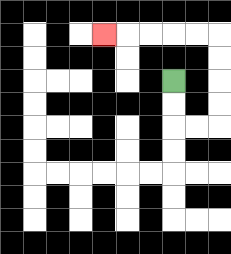{'start': '[7, 3]', 'end': '[4, 1]', 'path_directions': 'D,D,R,R,U,U,U,U,L,L,L,L,L', 'path_coordinates': '[[7, 3], [7, 4], [7, 5], [8, 5], [9, 5], [9, 4], [9, 3], [9, 2], [9, 1], [8, 1], [7, 1], [6, 1], [5, 1], [4, 1]]'}